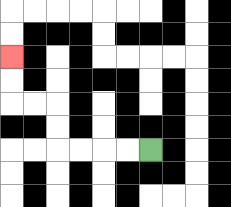{'start': '[6, 6]', 'end': '[0, 2]', 'path_directions': 'L,L,L,L,U,U,L,L,U,U', 'path_coordinates': '[[6, 6], [5, 6], [4, 6], [3, 6], [2, 6], [2, 5], [2, 4], [1, 4], [0, 4], [0, 3], [0, 2]]'}